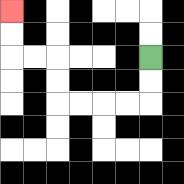{'start': '[6, 2]', 'end': '[0, 0]', 'path_directions': 'D,D,L,L,L,L,U,U,L,L,U,U', 'path_coordinates': '[[6, 2], [6, 3], [6, 4], [5, 4], [4, 4], [3, 4], [2, 4], [2, 3], [2, 2], [1, 2], [0, 2], [0, 1], [0, 0]]'}